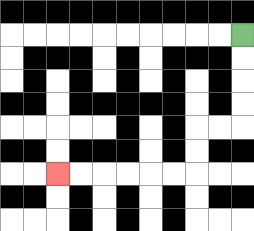{'start': '[10, 1]', 'end': '[2, 7]', 'path_directions': 'D,D,D,D,L,L,D,D,L,L,L,L,L,L', 'path_coordinates': '[[10, 1], [10, 2], [10, 3], [10, 4], [10, 5], [9, 5], [8, 5], [8, 6], [8, 7], [7, 7], [6, 7], [5, 7], [4, 7], [3, 7], [2, 7]]'}